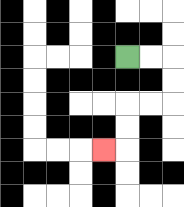{'start': '[5, 2]', 'end': '[4, 6]', 'path_directions': 'R,R,D,D,L,L,D,D,L', 'path_coordinates': '[[5, 2], [6, 2], [7, 2], [7, 3], [7, 4], [6, 4], [5, 4], [5, 5], [5, 6], [4, 6]]'}